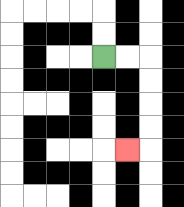{'start': '[4, 2]', 'end': '[5, 6]', 'path_directions': 'R,R,D,D,D,D,L', 'path_coordinates': '[[4, 2], [5, 2], [6, 2], [6, 3], [6, 4], [6, 5], [6, 6], [5, 6]]'}